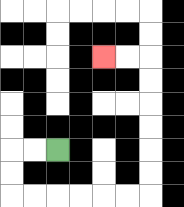{'start': '[2, 6]', 'end': '[4, 2]', 'path_directions': 'L,L,D,D,R,R,R,R,R,R,U,U,U,U,U,U,L,L', 'path_coordinates': '[[2, 6], [1, 6], [0, 6], [0, 7], [0, 8], [1, 8], [2, 8], [3, 8], [4, 8], [5, 8], [6, 8], [6, 7], [6, 6], [6, 5], [6, 4], [6, 3], [6, 2], [5, 2], [4, 2]]'}